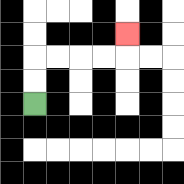{'start': '[1, 4]', 'end': '[5, 1]', 'path_directions': 'U,U,R,R,R,R,U', 'path_coordinates': '[[1, 4], [1, 3], [1, 2], [2, 2], [3, 2], [4, 2], [5, 2], [5, 1]]'}